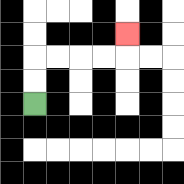{'start': '[1, 4]', 'end': '[5, 1]', 'path_directions': 'U,U,R,R,R,R,U', 'path_coordinates': '[[1, 4], [1, 3], [1, 2], [2, 2], [3, 2], [4, 2], [5, 2], [5, 1]]'}